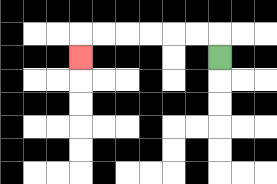{'start': '[9, 2]', 'end': '[3, 2]', 'path_directions': 'U,L,L,L,L,L,L,D', 'path_coordinates': '[[9, 2], [9, 1], [8, 1], [7, 1], [6, 1], [5, 1], [4, 1], [3, 1], [3, 2]]'}